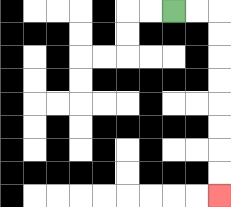{'start': '[7, 0]', 'end': '[9, 8]', 'path_directions': 'R,R,D,D,D,D,D,D,D,D', 'path_coordinates': '[[7, 0], [8, 0], [9, 0], [9, 1], [9, 2], [9, 3], [9, 4], [9, 5], [9, 6], [9, 7], [9, 8]]'}